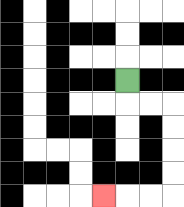{'start': '[5, 3]', 'end': '[4, 8]', 'path_directions': 'D,R,R,D,D,D,D,L,L,L', 'path_coordinates': '[[5, 3], [5, 4], [6, 4], [7, 4], [7, 5], [7, 6], [7, 7], [7, 8], [6, 8], [5, 8], [4, 8]]'}